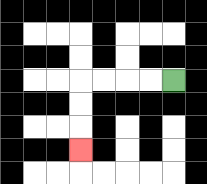{'start': '[7, 3]', 'end': '[3, 6]', 'path_directions': 'L,L,L,L,D,D,D', 'path_coordinates': '[[7, 3], [6, 3], [5, 3], [4, 3], [3, 3], [3, 4], [3, 5], [3, 6]]'}